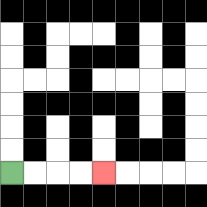{'start': '[0, 7]', 'end': '[4, 7]', 'path_directions': 'R,R,R,R', 'path_coordinates': '[[0, 7], [1, 7], [2, 7], [3, 7], [4, 7]]'}